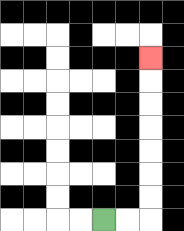{'start': '[4, 9]', 'end': '[6, 2]', 'path_directions': 'R,R,U,U,U,U,U,U,U', 'path_coordinates': '[[4, 9], [5, 9], [6, 9], [6, 8], [6, 7], [6, 6], [6, 5], [6, 4], [6, 3], [6, 2]]'}